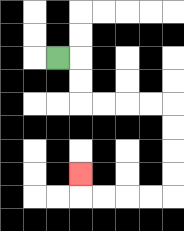{'start': '[2, 2]', 'end': '[3, 7]', 'path_directions': 'R,D,D,R,R,R,R,D,D,D,D,L,L,L,L,U', 'path_coordinates': '[[2, 2], [3, 2], [3, 3], [3, 4], [4, 4], [5, 4], [6, 4], [7, 4], [7, 5], [7, 6], [7, 7], [7, 8], [6, 8], [5, 8], [4, 8], [3, 8], [3, 7]]'}